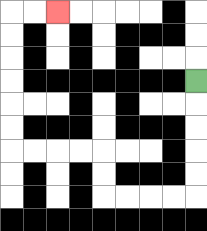{'start': '[8, 3]', 'end': '[2, 0]', 'path_directions': 'D,D,D,D,D,L,L,L,L,U,U,L,L,L,L,U,U,U,U,U,U,R,R', 'path_coordinates': '[[8, 3], [8, 4], [8, 5], [8, 6], [8, 7], [8, 8], [7, 8], [6, 8], [5, 8], [4, 8], [4, 7], [4, 6], [3, 6], [2, 6], [1, 6], [0, 6], [0, 5], [0, 4], [0, 3], [0, 2], [0, 1], [0, 0], [1, 0], [2, 0]]'}